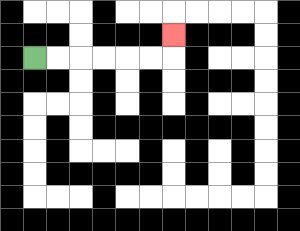{'start': '[1, 2]', 'end': '[7, 1]', 'path_directions': 'R,R,R,R,R,R,U', 'path_coordinates': '[[1, 2], [2, 2], [3, 2], [4, 2], [5, 2], [6, 2], [7, 2], [7, 1]]'}